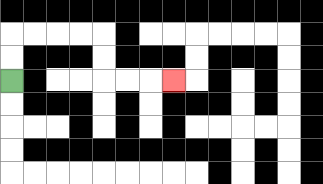{'start': '[0, 3]', 'end': '[7, 3]', 'path_directions': 'U,U,R,R,R,R,D,D,R,R,R', 'path_coordinates': '[[0, 3], [0, 2], [0, 1], [1, 1], [2, 1], [3, 1], [4, 1], [4, 2], [4, 3], [5, 3], [6, 3], [7, 3]]'}